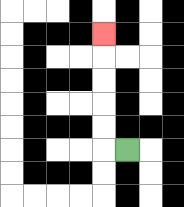{'start': '[5, 6]', 'end': '[4, 1]', 'path_directions': 'L,U,U,U,U,U', 'path_coordinates': '[[5, 6], [4, 6], [4, 5], [4, 4], [4, 3], [4, 2], [4, 1]]'}